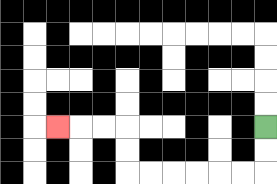{'start': '[11, 5]', 'end': '[2, 5]', 'path_directions': 'D,D,L,L,L,L,L,L,U,U,L,L,L', 'path_coordinates': '[[11, 5], [11, 6], [11, 7], [10, 7], [9, 7], [8, 7], [7, 7], [6, 7], [5, 7], [5, 6], [5, 5], [4, 5], [3, 5], [2, 5]]'}